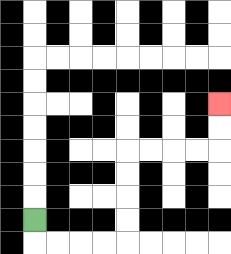{'start': '[1, 9]', 'end': '[9, 4]', 'path_directions': 'D,R,R,R,R,U,U,U,U,R,R,R,R,U,U', 'path_coordinates': '[[1, 9], [1, 10], [2, 10], [3, 10], [4, 10], [5, 10], [5, 9], [5, 8], [5, 7], [5, 6], [6, 6], [7, 6], [8, 6], [9, 6], [9, 5], [9, 4]]'}